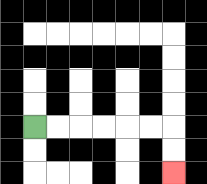{'start': '[1, 5]', 'end': '[7, 7]', 'path_directions': 'R,R,R,R,R,R,D,D', 'path_coordinates': '[[1, 5], [2, 5], [3, 5], [4, 5], [5, 5], [6, 5], [7, 5], [7, 6], [7, 7]]'}